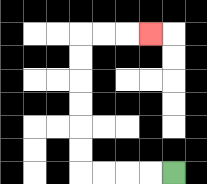{'start': '[7, 7]', 'end': '[6, 1]', 'path_directions': 'L,L,L,L,U,U,U,U,U,U,R,R,R', 'path_coordinates': '[[7, 7], [6, 7], [5, 7], [4, 7], [3, 7], [3, 6], [3, 5], [3, 4], [3, 3], [3, 2], [3, 1], [4, 1], [5, 1], [6, 1]]'}